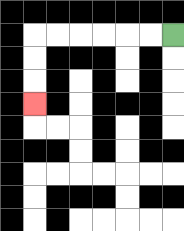{'start': '[7, 1]', 'end': '[1, 4]', 'path_directions': 'L,L,L,L,L,L,D,D,D', 'path_coordinates': '[[7, 1], [6, 1], [5, 1], [4, 1], [3, 1], [2, 1], [1, 1], [1, 2], [1, 3], [1, 4]]'}